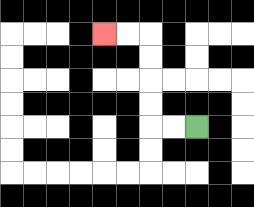{'start': '[8, 5]', 'end': '[4, 1]', 'path_directions': 'L,L,U,U,U,U,L,L', 'path_coordinates': '[[8, 5], [7, 5], [6, 5], [6, 4], [6, 3], [6, 2], [6, 1], [5, 1], [4, 1]]'}